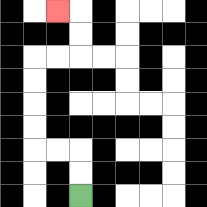{'start': '[3, 8]', 'end': '[2, 0]', 'path_directions': 'U,U,L,L,U,U,U,U,R,R,U,U,L', 'path_coordinates': '[[3, 8], [3, 7], [3, 6], [2, 6], [1, 6], [1, 5], [1, 4], [1, 3], [1, 2], [2, 2], [3, 2], [3, 1], [3, 0], [2, 0]]'}